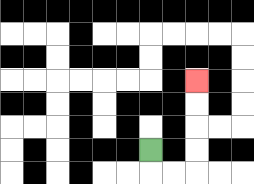{'start': '[6, 6]', 'end': '[8, 3]', 'path_directions': 'D,R,R,U,U,U,U', 'path_coordinates': '[[6, 6], [6, 7], [7, 7], [8, 7], [8, 6], [8, 5], [8, 4], [8, 3]]'}